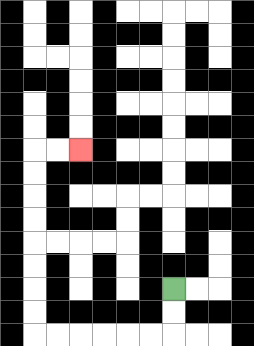{'start': '[7, 12]', 'end': '[3, 6]', 'path_directions': 'D,D,L,L,L,L,L,L,U,U,U,U,U,U,U,U,R,R', 'path_coordinates': '[[7, 12], [7, 13], [7, 14], [6, 14], [5, 14], [4, 14], [3, 14], [2, 14], [1, 14], [1, 13], [1, 12], [1, 11], [1, 10], [1, 9], [1, 8], [1, 7], [1, 6], [2, 6], [3, 6]]'}